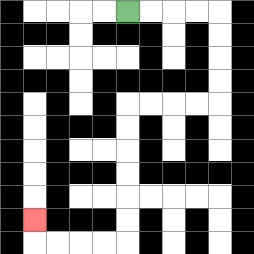{'start': '[5, 0]', 'end': '[1, 9]', 'path_directions': 'R,R,R,R,D,D,D,D,L,L,L,L,D,D,D,D,D,D,L,L,L,L,U', 'path_coordinates': '[[5, 0], [6, 0], [7, 0], [8, 0], [9, 0], [9, 1], [9, 2], [9, 3], [9, 4], [8, 4], [7, 4], [6, 4], [5, 4], [5, 5], [5, 6], [5, 7], [5, 8], [5, 9], [5, 10], [4, 10], [3, 10], [2, 10], [1, 10], [1, 9]]'}